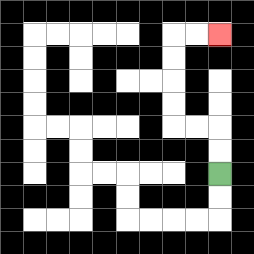{'start': '[9, 7]', 'end': '[9, 1]', 'path_directions': 'U,U,L,L,U,U,U,U,R,R', 'path_coordinates': '[[9, 7], [9, 6], [9, 5], [8, 5], [7, 5], [7, 4], [7, 3], [7, 2], [7, 1], [8, 1], [9, 1]]'}